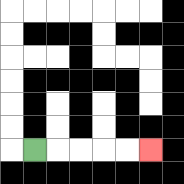{'start': '[1, 6]', 'end': '[6, 6]', 'path_directions': 'R,R,R,R,R', 'path_coordinates': '[[1, 6], [2, 6], [3, 6], [4, 6], [5, 6], [6, 6]]'}